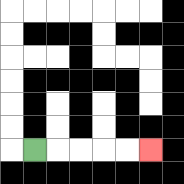{'start': '[1, 6]', 'end': '[6, 6]', 'path_directions': 'R,R,R,R,R', 'path_coordinates': '[[1, 6], [2, 6], [3, 6], [4, 6], [5, 6], [6, 6]]'}